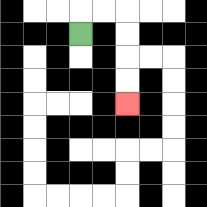{'start': '[3, 1]', 'end': '[5, 4]', 'path_directions': 'U,R,R,D,D,D,D', 'path_coordinates': '[[3, 1], [3, 0], [4, 0], [5, 0], [5, 1], [5, 2], [5, 3], [5, 4]]'}